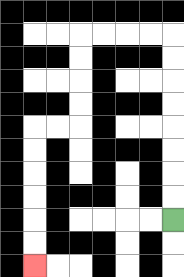{'start': '[7, 9]', 'end': '[1, 11]', 'path_directions': 'U,U,U,U,U,U,U,U,L,L,L,L,D,D,D,D,L,L,D,D,D,D,D,D', 'path_coordinates': '[[7, 9], [7, 8], [7, 7], [7, 6], [7, 5], [7, 4], [7, 3], [7, 2], [7, 1], [6, 1], [5, 1], [4, 1], [3, 1], [3, 2], [3, 3], [3, 4], [3, 5], [2, 5], [1, 5], [1, 6], [1, 7], [1, 8], [1, 9], [1, 10], [1, 11]]'}